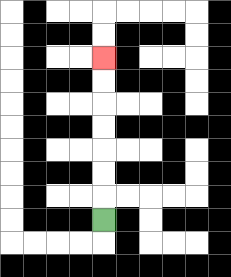{'start': '[4, 9]', 'end': '[4, 2]', 'path_directions': 'U,U,U,U,U,U,U', 'path_coordinates': '[[4, 9], [4, 8], [4, 7], [4, 6], [4, 5], [4, 4], [4, 3], [4, 2]]'}